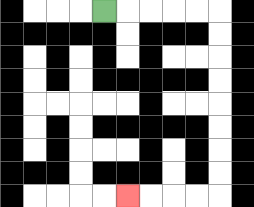{'start': '[4, 0]', 'end': '[5, 8]', 'path_directions': 'R,R,R,R,R,D,D,D,D,D,D,D,D,L,L,L,L', 'path_coordinates': '[[4, 0], [5, 0], [6, 0], [7, 0], [8, 0], [9, 0], [9, 1], [9, 2], [9, 3], [9, 4], [9, 5], [9, 6], [9, 7], [9, 8], [8, 8], [7, 8], [6, 8], [5, 8]]'}